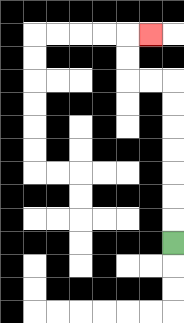{'start': '[7, 10]', 'end': '[6, 1]', 'path_directions': 'U,U,U,U,U,U,U,L,L,U,U,R', 'path_coordinates': '[[7, 10], [7, 9], [7, 8], [7, 7], [7, 6], [7, 5], [7, 4], [7, 3], [6, 3], [5, 3], [5, 2], [5, 1], [6, 1]]'}